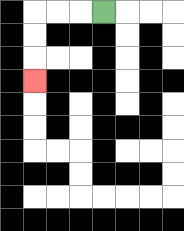{'start': '[4, 0]', 'end': '[1, 3]', 'path_directions': 'L,L,L,D,D,D', 'path_coordinates': '[[4, 0], [3, 0], [2, 0], [1, 0], [1, 1], [1, 2], [1, 3]]'}